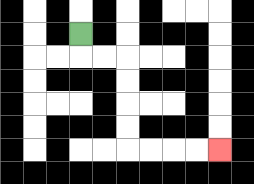{'start': '[3, 1]', 'end': '[9, 6]', 'path_directions': 'D,R,R,D,D,D,D,R,R,R,R', 'path_coordinates': '[[3, 1], [3, 2], [4, 2], [5, 2], [5, 3], [5, 4], [5, 5], [5, 6], [6, 6], [7, 6], [8, 6], [9, 6]]'}